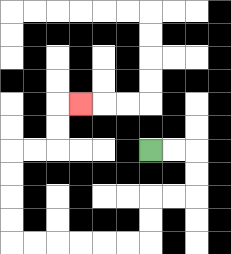{'start': '[6, 6]', 'end': '[3, 4]', 'path_directions': 'R,R,D,D,L,L,D,D,L,L,L,L,L,L,U,U,U,U,R,R,U,U,R', 'path_coordinates': '[[6, 6], [7, 6], [8, 6], [8, 7], [8, 8], [7, 8], [6, 8], [6, 9], [6, 10], [5, 10], [4, 10], [3, 10], [2, 10], [1, 10], [0, 10], [0, 9], [0, 8], [0, 7], [0, 6], [1, 6], [2, 6], [2, 5], [2, 4], [3, 4]]'}